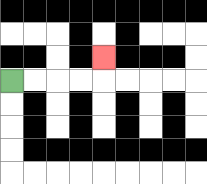{'start': '[0, 3]', 'end': '[4, 2]', 'path_directions': 'R,R,R,R,U', 'path_coordinates': '[[0, 3], [1, 3], [2, 3], [3, 3], [4, 3], [4, 2]]'}